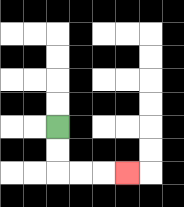{'start': '[2, 5]', 'end': '[5, 7]', 'path_directions': 'D,D,R,R,R', 'path_coordinates': '[[2, 5], [2, 6], [2, 7], [3, 7], [4, 7], [5, 7]]'}